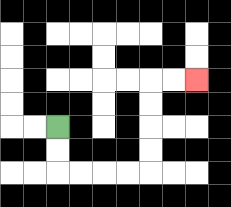{'start': '[2, 5]', 'end': '[8, 3]', 'path_directions': 'D,D,R,R,R,R,U,U,U,U,R,R', 'path_coordinates': '[[2, 5], [2, 6], [2, 7], [3, 7], [4, 7], [5, 7], [6, 7], [6, 6], [6, 5], [6, 4], [6, 3], [7, 3], [8, 3]]'}